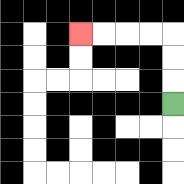{'start': '[7, 4]', 'end': '[3, 1]', 'path_directions': 'U,U,U,L,L,L,L', 'path_coordinates': '[[7, 4], [7, 3], [7, 2], [7, 1], [6, 1], [5, 1], [4, 1], [3, 1]]'}